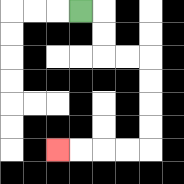{'start': '[3, 0]', 'end': '[2, 6]', 'path_directions': 'R,D,D,R,R,D,D,D,D,L,L,L,L', 'path_coordinates': '[[3, 0], [4, 0], [4, 1], [4, 2], [5, 2], [6, 2], [6, 3], [6, 4], [6, 5], [6, 6], [5, 6], [4, 6], [3, 6], [2, 6]]'}